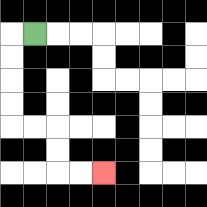{'start': '[1, 1]', 'end': '[4, 7]', 'path_directions': 'L,D,D,D,D,R,R,D,D,R,R', 'path_coordinates': '[[1, 1], [0, 1], [0, 2], [0, 3], [0, 4], [0, 5], [1, 5], [2, 5], [2, 6], [2, 7], [3, 7], [4, 7]]'}